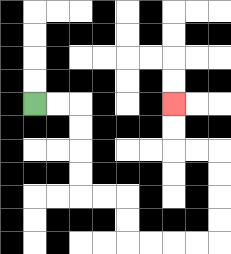{'start': '[1, 4]', 'end': '[7, 4]', 'path_directions': 'R,R,D,D,D,D,R,R,D,D,R,R,R,R,U,U,U,U,L,L,U,U', 'path_coordinates': '[[1, 4], [2, 4], [3, 4], [3, 5], [3, 6], [3, 7], [3, 8], [4, 8], [5, 8], [5, 9], [5, 10], [6, 10], [7, 10], [8, 10], [9, 10], [9, 9], [9, 8], [9, 7], [9, 6], [8, 6], [7, 6], [7, 5], [7, 4]]'}